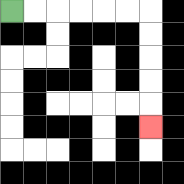{'start': '[0, 0]', 'end': '[6, 5]', 'path_directions': 'R,R,R,R,R,R,D,D,D,D,D', 'path_coordinates': '[[0, 0], [1, 0], [2, 0], [3, 0], [4, 0], [5, 0], [6, 0], [6, 1], [6, 2], [6, 3], [6, 4], [6, 5]]'}